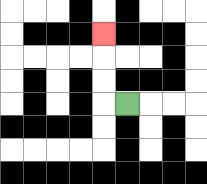{'start': '[5, 4]', 'end': '[4, 1]', 'path_directions': 'L,U,U,U', 'path_coordinates': '[[5, 4], [4, 4], [4, 3], [4, 2], [4, 1]]'}